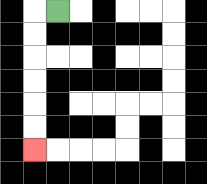{'start': '[2, 0]', 'end': '[1, 6]', 'path_directions': 'L,D,D,D,D,D,D', 'path_coordinates': '[[2, 0], [1, 0], [1, 1], [1, 2], [1, 3], [1, 4], [1, 5], [1, 6]]'}